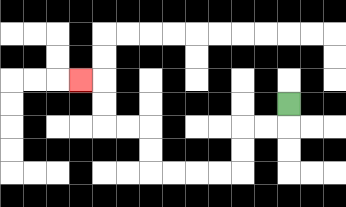{'start': '[12, 4]', 'end': '[3, 3]', 'path_directions': 'D,L,L,D,D,L,L,L,L,U,U,L,L,U,U,L', 'path_coordinates': '[[12, 4], [12, 5], [11, 5], [10, 5], [10, 6], [10, 7], [9, 7], [8, 7], [7, 7], [6, 7], [6, 6], [6, 5], [5, 5], [4, 5], [4, 4], [4, 3], [3, 3]]'}